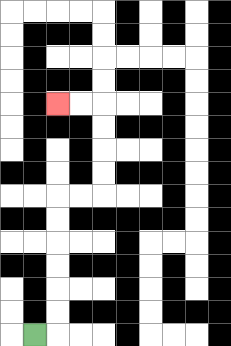{'start': '[1, 14]', 'end': '[2, 4]', 'path_directions': 'R,U,U,U,U,U,U,R,R,U,U,U,U,L,L', 'path_coordinates': '[[1, 14], [2, 14], [2, 13], [2, 12], [2, 11], [2, 10], [2, 9], [2, 8], [3, 8], [4, 8], [4, 7], [4, 6], [4, 5], [4, 4], [3, 4], [2, 4]]'}